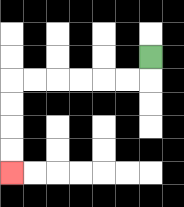{'start': '[6, 2]', 'end': '[0, 7]', 'path_directions': 'D,L,L,L,L,L,L,D,D,D,D', 'path_coordinates': '[[6, 2], [6, 3], [5, 3], [4, 3], [3, 3], [2, 3], [1, 3], [0, 3], [0, 4], [0, 5], [0, 6], [0, 7]]'}